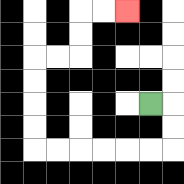{'start': '[6, 4]', 'end': '[5, 0]', 'path_directions': 'R,D,D,L,L,L,L,L,L,U,U,U,U,R,R,U,U,R,R', 'path_coordinates': '[[6, 4], [7, 4], [7, 5], [7, 6], [6, 6], [5, 6], [4, 6], [3, 6], [2, 6], [1, 6], [1, 5], [1, 4], [1, 3], [1, 2], [2, 2], [3, 2], [3, 1], [3, 0], [4, 0], [5, 0]]'}